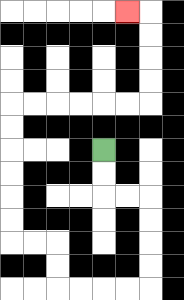{'start': '[4, 6]', 'end': '[5, 0]', 'path_directions': 'D,D,R,R,D,D,D,D,L,L,L,L,U,U,L,L,U,U,U,U,U,U,R,R,R,R,R,R,U,U,U,U,L', 'path_coordinates': '[[4, 6], [4, 7], [4, 8], [5, 8], [6, 8], [6, 9], [6, 10], [6, 11], [6, 12], [5, 12], [4, 12], [3, 12], [2, 12], [2, 11], [2, 10], [1, 10], [0, 10], [0, 9], [0, 8], [0, 7], [0, 6], [0, 5], [0, 4], [1, 4], [2, 4], [3, 4], [4, 4], [5, 4], [6, 4], [6, 3], [6, 2], [6, 1], [6, 0], [5, 0]]'}